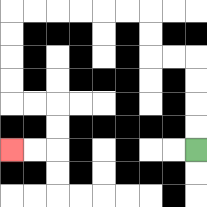{'start': '[8, 6]', 'end': '[0, 6]', 'path_directions': 'U,U,U,U,L,L,U,U,L,L,L,L,L,L,D,D,D,D,R,R,D,D,L,L', 'path_coordinates': '[[8, 6], [8, 5], [8, 4], [8, 3], [8, 2], [7, 2], [6, 2], [6, 1], [6, 0], [5, 0], [4, 0], [3, 0], [2, 0], [1, 0], [0, 0], [0, 1], [0, 2], [0, 3], [0, 4], [1, 4], [2, 4], [2, 5], [2, 6], [1, 6], [0, 6]]'}